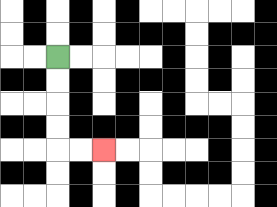{'start': '[2, 2]', 'end': '[4, 6]', 'path_directions': 'D,D,D,D,R,R', 'path_coordinates': '[[2, 2], [2, 3], [2, 4], [2, 5], [2, 6], [3, 6], [4, 6]]'}